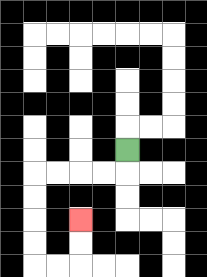{'start': '[5, 6]', 'end': '[3, 9]', 'path_directions': 'D,L,L,L,L,D,D,D,D,R,R,U,U', 'path_coordinates': '[[5, 6], [5, 7], [4, 7], [3, 7], [2, 7], [1, 7], [1, 8], [1, 9], [1, 10], [1, 11], [2, 11], [3, 11], [3, 10], [3, 9]]'}